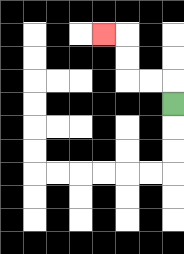{'start': '[7, 4]', 'end': '[4, 1]', 'path_directions': 'U,L,L,U,U,L', 'path_coordinates': '[[7, 4], [7, 3], [6, 3], [5, 3], [5, 2], [5, 1], [4, 1]]'}